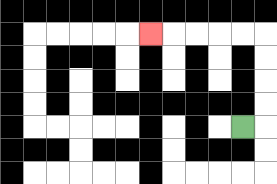{'start': '[10, 5]', 'end': '[6, 1]', 'path_directions': 'R,U,U,U,U,L,L,L,L,L', 'path_coordinates': '[[10, 5], [11, 5], [11, 4], [11, 3], [11, 2], [11, 1], [10, 1], [9, 1], [8, 1], [7, 1], [6, 1]]'}